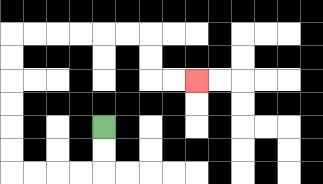{'start': '[4, 5]', 'end': '[8, 3]', 'path_directions': 'D,D,L,L,L,L,U,U,U,U,U,U,R,R,R,R,R,R,D,D,R,R', 'path_coordinates': '[[4, 5], [4, 6], [4, 7], [3, 7], [2, 7], [1, 7], [0, 7], [0, 6], [0, 5], [0, 4], [0, 3], [0, 2], [0, 1], [1, 1], [2, 1], [3, 1], [4, 1], [5, 1], [6, 1], [6, 2], [6, 3], [7, 3], [8, 3]]'}